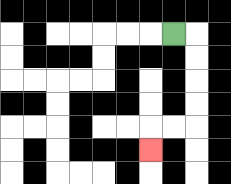{'start': '[7, 1]', 'end': '[6, 6]', 'path_directions': 'R,D,D,D,D,L,L,D', 'path_coordinates': '[[7, 1], [8, 1], [8, 2], [8, 3], [8, 4], [8, 5], [7, 5], [6, 5], [6, 6]]'}